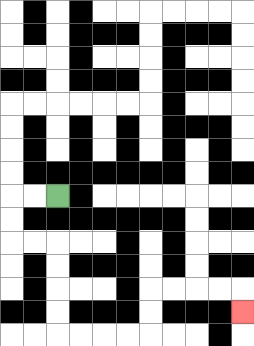{'start': '[2, 8]', 'end': '[10, 13]', 'path_directions': 'L,L,D,D,R,R,D,D,D,D,R,R,R,R,U,U,R,R,R,R,D', 'path_coordinates': '[[2, 8], [1, 8], [0, 8], [0, 9], [0, 10], [1, 10], [2, 10], [2, 11], [2, 12], [2, 13], [2, 14], [3, 14], [4, 14], [5, 14], [6, 14], [6, 13], [6, 12], [7, 12], [8, 12], [9, 12], [10, 12], [10, 13]]'}